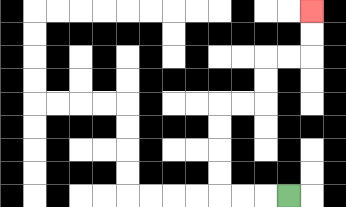{'start': '[12, 8]', 'end': '[13, 0]', 'path_directions': 'L,L,L,U,U,U,U,R,R,U,U,R,R,U,U', 'path_coordinates': '[[12, 8], [11, 8], [10, 8], [9, 8], [9, 7], [9, 6], [9, 5], [9, 4], [10, 4], [11, 4], [11, 3], [11, 2], [12, 2], [13, 2], [13, 1], [13, 0]]'}